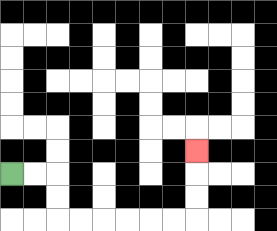{'start': '[0, 7]', 'end': '[8, 6]', 'path_directions': 'R,R,D,D,R,R,R,R,R,R,U,U,U', 'path_coordinates': '[[0, 7], [1, 7], [2, 7], [2, 8], [2, 9], [3, 9], [4, 9], [5, 9], [6, 9], [7, 9], [8, 9], [8, 8], [8, 7], [8, 6]]'}